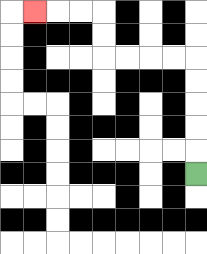{'start': '[8, 7]', 'end': '[1, 0]', 'path_directions': 'U,U,U,U,U,L,L,L,L,U,U,L,L,L', 'path_coordinates': '[[8, 7], [8, 6], [8, 5], [8, 4], [8, 3], [8, 2], [7, 2], [6, 2], [5, 2], [4, 2], [4, 1], [4, 0], [3, 0], [2, 0], [1, 0]]'}